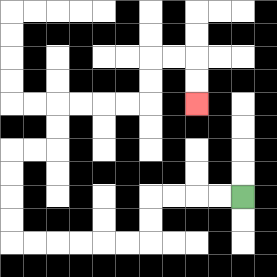{'start': '[10, 8]', 'end': '[8, 4]', 'path_directions': 'L,L,L,L,D,D,L,L,L,L,L,L,U,U,U,U,R,R,U,U,R,R,R,R,U,U,R,R,D,D', 'path_coordinates': '[[10, 8], [9, 8], [8, 8], [7, 8], [6, 8], [6, 9], [6, 10], [5, 10], [4, 10], [3, 10], [2, 10], [1, 10], [0, 10], [0, 9], [0, 8], [0, 7], [0, 6], [1, 6], [2, 6], [2, 5], [2, 4], [3, 4], [4, 4], [5, 4], [6, 4], [6, 3], [6, 2], [7, 2], [8, 2], [8, 3], [8, 4]]'}